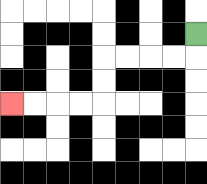{'start': '[8, 1]', 'end': '[0, 4]', 'path_directions': 'D,L,L,L,L,D,D,L,L,L,L', 'path_coordinates': '[[8, 1], [8, 2], [7, 2], [6, 2], [5, 2], [4, 2], [4, 3], [4, 4], [3, 4], [2, 4], [1, 4], [0, 4]]'}